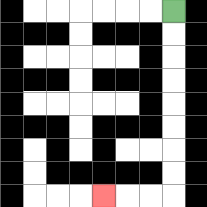{'start': '[7, 0]', 'end': '[4, 8]', 'path_directions': 'D,D,D,D,D,D,D,D,L,L,L', 'path_coordinates': '[[7, 0], [7, 1], [7, 2], [7, 3], [7, 4], [7, 5], [7, 6], [7, 7], [7, 8], [6, 8], [5, 8], [4, 8]]'}